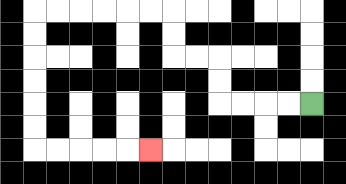{'start': '[13, 4]', 'end': '[6, 6]', 'path_directions': 'L,L,L,L,U,U,L,L,U,U,L,L,L,L,L,L,D,D,D,D,D,D,R,R,R,R,R', 'path_coordinates': '[[13, 4], [12, 4], [11, 4], [10, 4], [9, 4], [9, 3], [9, 2], [8, 2], [7, 2], [7, 1], [7, 0], [6, 0], [5, 0], [4, 0], [3, 0], [2, 0], [1, 0], [1, 1], [1, 2], [1, 3], [1, 4], [1, 5], [1, 6], [2, 6], [3, 6], [4, 6], [5, 6], [6, 6]]'}